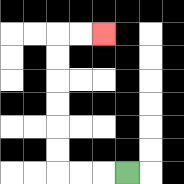{'start': '[5, 7]', 'end': '[4, 1]', 'path_directions': 'L,L,L,U,U,U,U,U,U,R,R', 'path_coordinates': '[[5, 7], [4, 7], [3, 7], [2, 7], [2, 6], [2, 5], [2, 4], [2, 3], [2, 2], [2, 1], [3, 1], [4, 1]]'}